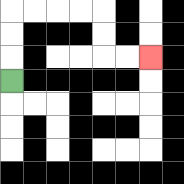{'start': '[0, 3]', 'end': '[6, 2]', 'path_directions': 'U,U,U,R,R,R,R,D,D,R,R', 'path_coordinates': '[[0, 3], [0, 2], [0, 1], [0, 0], [1, 0], [2, 0], [3, 0], [4, 0], [4, 1], [4, 2], [5, 2], [6, 2]]'}